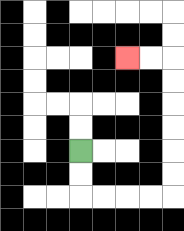{'start': '[3, 6]', 'end': '[5, 2]', 'path_directions': 'D,D,R,R,R,R,U,U,U,U,U,U,L,L', 'path_coordinates': '[[3, 6], [3, 7], [3, 8], [4, 8], [5, 8], [6, 8], [7, 8], [7, 7], [7, 6], [7, 5], [7, 4], [7, 3], [7, 2], [6, 2], [5, 2]]'}